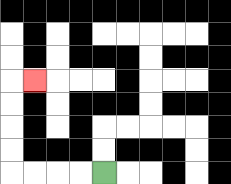{'start': '[4, 7]', 'end': '[1, 3]', 'path_directions': 'L,L,L,L,U,U,U,U,R', 'path_coordinates': '[[4, 7], [3, 7], [2, 7], [1, 7], [0, 7], [0, 6], [0, 5], [0, 4], [0, 3], [1, 3]]'}